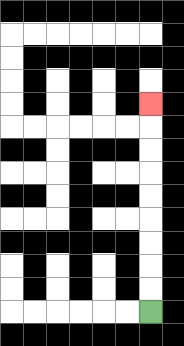{'start': '[6, 13]', 'end': '[6, 4]', 'path_directions': 'U,U,U,U,U,U,U,U,U', 'path_coordinates': '[[6, 13], [6, 12], [6, 11], [6, 10], [6, 9], [6, 8], [6, 7], [6, 6], [6, 5], [6, 4]]'}